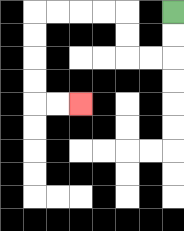{'start': '[7, 0]', 'end': '[3, 4]', 'path_directions': 'D,D,L,L,U,U,L,L,L,L,D,D,D,D,R,R', 'path_coordinates': '[[7, 0], [7, 1], [7, 2], [6, 2], [5, 2], [5, 1], [5, 0], [4, 0], [3, 0], [2, 0], [1, 0], [1, 1], [1, 2], [1, 3], [1, 4], [2, 4], [3, 4]]'}